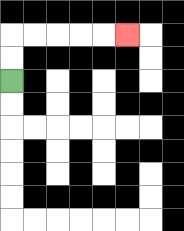{'start': '[0, 3]', 'end': '[5, 1]', 'path_directions': 'U,U,R,R,R,R,R', 'path_coordinates': '[[0, 3], [0, 2], [0, 1], [1, 1], [2, 1], [3, 1], [4, 1], [5, 1]]'}